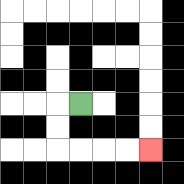{'start': '[3, 4]', 'end': '[6, 6]', 'path_directions': 'L,D,D,R,R,R,R', 'path_coordinates': '[[3, 4], [2, 4], [2, 5], [2, 6], [3, 6], [4, 6], [5, 6], [6, 6]]'}